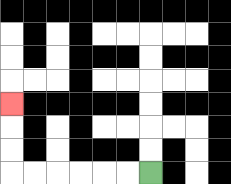{'start': '[6, 7]', 'end': '[0, 4]', 'path_directions': 'L,L,L,L,L,L,U,U,U', 'path_coordinates': '[[6, 7], [5, 7], [4, 7], [3, 7], [2, 7], [1, 7], [0, 7], [0, 6], [0, 5], [0, 4]]'}